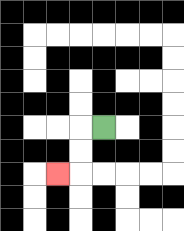{'start': '[4, 5]', 'end': '[2, 7]', 'path_directions': 'L,D,D,L', 'path_coordinates': '[[4, 5], [3, 5], [3, 6], [3, 7], [2, 7]]'}